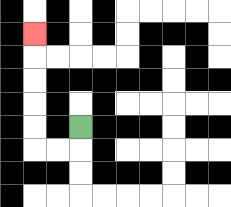{'start': '[3, 5]', 'end': '[1, 1]', 'path_directions': 'D,L,L,U,U,U,U,U', 'path_coordinates': '[[3, 5], [3, 6], [2, 6], [1, 6], [1, 5], [1, 4], [1, 3], [1, 2], [1, 1]]'}